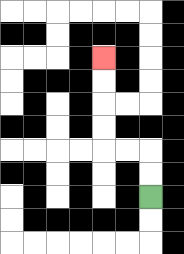{'start': '[6, 8]', 'end': '[4, 2]', 'path_directions': 'U,U,L,L,U,U,U,U', 'path_coordinates': '[[6, 8], [6, 7], [6, 6], [5, 6], [4, 6], [4, 5], [4, 4], [4, 3], [4, 2]]'}